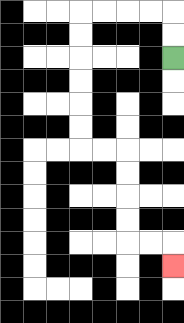{'start': '[7, 2]', 'end': '[7, 11]', 'path_directions': 'U,U,L,L,L,L,D,D,D,D,D,D,R,R,D,D,D,D,R,R,D', 'path_coordinates': '[[7, 2], [7, 1], [7, 0], [6, 0], [5, 0], [4, 0], [3, 0], [3, 1], [3, 2], [3, 3], [3, 4], [3, 5], [3, 6], [4, 6], [5, 6], [5, 7], [5, 8], [5, 9], [5, 10], [6, 10], [7, 10], [7, 11]]'}